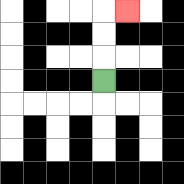{'start': '[4, 3]', 'end': '[5, 0]', 'path_directions': 'U,U,U,R', 'path_coordinates': '[[4, 3], [4, 2], [4, 1], [4, 0], [5, 0]]'}